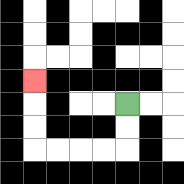{'start': '[5, 4]', 'end': '[1, 3]', 'path_directions': 'D,D,L,L,L,L,U,U,U', 'path_coordinates': '[[5, 4], [5, 5], [5, 6], [4, 6], [3, 6], [2, 6], [1, 6], [1, 5], [1, 4], [1, 3]]'}